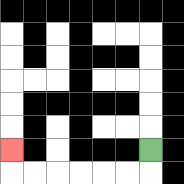{'start': '[6, 6]', 'end': '[0, 6]', 'path_directions': 'D,L,L,L,L,L,L,U', 'path_coordinates': '[[6, 6], [6, 7], [5, 7], [4, 7], [3, 7], [2, 7], [1, 7], [0, 7], [0, 6]]'}